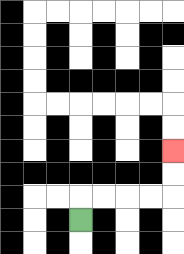{'start': '[3, 9]', 'end': '[7, 6]', 'path_directions': 'U,R,R,R,R,U,U', 'path_coordinates': '[[3, 9], [3, 8], [4, 8], [5, 8], [6, 8], [7, 8], [7, 7], [7, 6]]'}